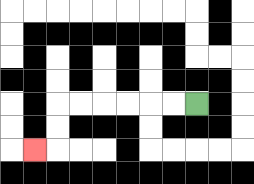{'start': '[8, 4]', 'end': '[1, 6]', 'path_directions': 'L,L,L,L,L,L,D,D,L', 'path_coordinates': '[[8, 4], [7, 4], [6, 4], [5, 4], [4, 4], [3, 4], [2, 4], [2, 5], [2, 6], [1, 6]]'}